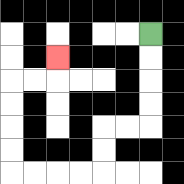{'start': '[6, 1]', 'end': '[2, 2]', 'path_directions': 'D,D,D,D,L,L,D,D,L,L,L,L,U,U,U,U,R,R,U', 'path_coordinates': '[[6, 1], [6, 2], [6, 3], [6, 4], [6, 5], [5, 5], [4, 5], [4, 6], [4, 7], [3, 7], [2, 7], [1, 7], [0, 7], [0, 6], [0, 5], [0, 4], [0, 3], [1, 3], [2, 3], [2, 2]]'}